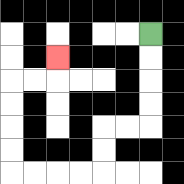{'start': '[6, 1]', 'end': '[2, 2]', 'path_directions': 'D,D,D,D,L,L,D,D,L,L,L,L,U,U,U,U,R,R,U', 'path_coordinates': '[[6, 1], [6, 2], [6, 3], [6, 4], [6, 5], [5, 5], [4, 5], [4, 6], [4, 7], [3, 7], [2, 7], [1, 7], [0, 7], [0, 6], [0, 5], [0, 4], [0, 3], [1, 3], [2, 3], [2, 2]]'}